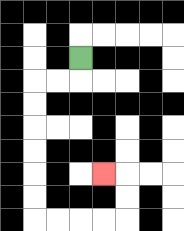{'start': '[3, 2]', 'end': '[4, 7]', 'path_directions': 'D,L,L,D,D,D,D,D,D,R,R,R,R,U,U,L', 'path_coordinates': '[[3, 2], [3, 3], [2, 3], [1, 3], [1, 4], [1, 5], [1, 6], [1, 7], [1, 8], [1, 9], [2, 9], [3, 9], [4, 9], [5, 9], [5, 8], [5, 7], [4, 7]]'}